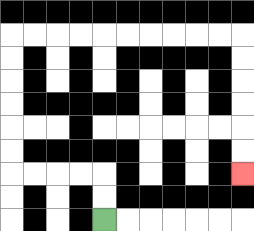{'start': '[4, 9]', 'end': '[10, 7]', 'path_directions': 'U,U,L,L,L,L,U,U,U,U,U,U,R,R,R,R,R,R,R,R,R,R,D,D,D,D,D,D', 'path_coordinates': '[[4, 9], [4, 8], [4, 7], [3, 7], [2, 7], [1, 7], [0, 7], [0, 6], [0, 5], [0, 4], [0, 3], [0, 2], [0, 1], [1, 1], [2, 1], [3, 1], [4, 1], [5, 1], [6, 1], [7, 1], [8, 1], [9, 1], [10, 1], [10, 2], [10, 3], [10, 4], [10, 5], [10, 6], [10, 7]]'}